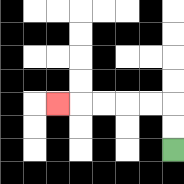{'start': '[7, 6]', 'end': '[2, 4]', 'path_directions': 'U,U,L,L,L,L,L', 'path_coordinates': '[[7, 6], [7, 5], [7, 4], [6, 4], [5, 4], [4, 4], [3, 4], [2, 4]]'}